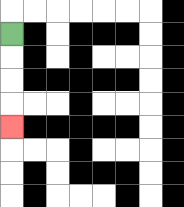{'start': '[0, 1]', 'end': '[0, 5]', 'path_directions': 'D,D,D,D', 'path_coordinates': '[[0, 1], [0, 2], [0, 3], [0, 4], [0, 5]]'}